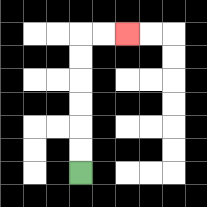{'start': '[3, 7]', 'end': '[5, 1]', 'path_directions': 'U,U,U,U,U,U,R,R', 'path_coordinates': '[[3, 7], [3, 6], [3, 5], [3, 4], [3, 3], [3, 2], [3, 1], [4, 1], [5, 1]]'}